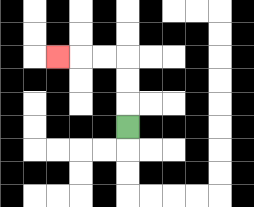{'start': '[5, 5]', 'end': '[2, 2]', 'path_directions': 'U,U,U,L,L,L', 'path_coordinates': '[[5, 5], [5, 4], [5, 3], [5, 2], [4, 2], [3, 2], [2, 2]]'}